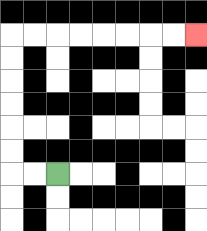{'start': '[2, 7]', 'end': '[8, 1]', 'path_directions': 'L,L,U,U,U,U,U,U,R,R,R,R,R,R,R,R', 'path_coordinates': '[[2, 7], [1, 7], [0, 7], [0, 6], [0, 5], [0, 4], [0, 3], [0, 2], [0, 1], [1, 1], [2, 1], [3, 1], [4, 1], [5, 1], [6, 1], [7, 1], [8, 1]]'}